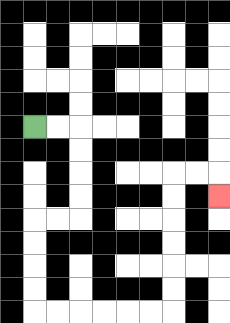{'start': '[1, 5]', 'end': '[9, 8]', 'path_directions': 'R,R,D,D,D,D,L,L,D,D,D,D,R,R,R,R,R,R,U,U,U,U,U,U,R,R,D', 'path_coordinates': '[[1, 5], [2, 5], [3, 5], [3, 6], [3, 7], [3, 8], [3, 9], [2, 9], [1, 9], [1, 10], [1, 11], [1, 12], [1, 13], [2, 13], [3, 13], [4, 13], [5, 13], [6, 13], [7, 13], [7, 12], [7, 11], [7, 10], [7, 9], [7, 8], [7, 7], [8, 7], [9, 7], [9, 8]]'}